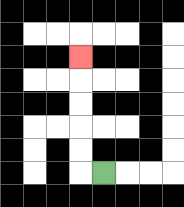{'start': '[4, 7]', 'end': '[3, 2]', 'path_directions': 'L,U,U,U,U,U', 'path_coordinates': '[[4, 7], [3, 7], [3, 6], [3, 5], [3, 4], [3, 3], [3, 2]]'}